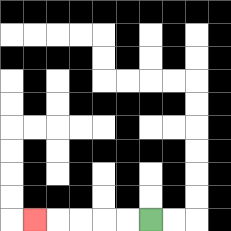{'start': '[6, 9]', 'end': '[1, 9]', 'path_directions': 'L,L,L,L,L', 'path_coordinates': '[[6, 9], [5, 9], [4, 9], [3, 9], [2, 9], [1, 9]]'}